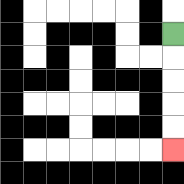{'start': '[7, 1]', 'end': '[7, 6]', 'path_directions': 'D,D,D,D,D', 'path_coordinates': '[[7, 1], [7, 2], [7, 3], [7, 4], [7, 5], [7, 6]]'}